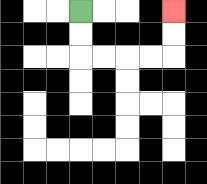{'start': '[3, 0]', 'end': '[7, 0]', 'path_directions': 'D,D,R,R,R,R,U,U', 'path_coordinates': '[[3, 0], [3, 1], [3, 2], [4, 2], [5, 2], [6, 2], [7, 2], [7, 1], [7, 0]]'}